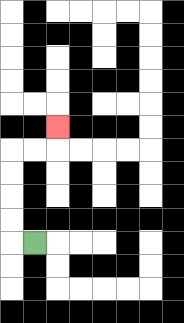{'start': '[1, 10]', 'end': '[2, 5]', 'path_directions': 'L,U,U,U,U,R,R,U', 'path_coordinates': '[[1, 10], [0, 10], [0, 9], [0, 8], [0, 7], [0, 6], [1, 6], [2, 6], [2, 5]]'}